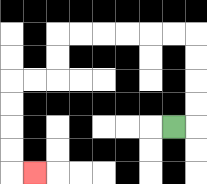{'start': '[7, 5]', 'end': '[1, 7]', 'path_directions': 'R,U,U,U,U,L,L,L,L,L,L,D,D,L,L,D,D,D,D,R', 'path_coordinates': '[[7, 5], [8, 5], [8, 4], [8, 3], [8, 2], [8, 1], [7, 1], [6, 1], [5, 1], [4, 1], [3, 1], [2, 1], [2, 2], [2, 3], [1, 3], [0, 3], [0, 4], [0, 5], [0, 6], [0, 7], [1, 7]]'}